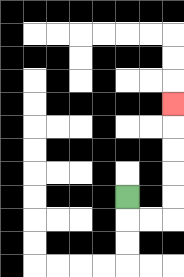{'start': '[5, 8]', 'end': '[7, 4]', 'path_directions': 'D,R,R,U,U,U,U,U', 'path_coordinates': '[[5, 8], [5, 9], [6, 9], [7, 9], [7, 8], [7, 7], [7, 6], [7, 5], [7, 4]]'}